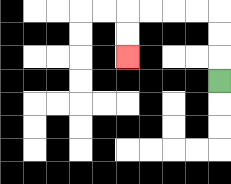{'start': '[9, 3]', 'end': '[5, 2]', 'path_directions': 'U,U,U,L,L,L,L,D,D', 'path_coordinates': '[[9, 3], [9, 2], [9, 1], [9, 0], [8, 0], [7, 0], [6, 0], [5, 0], [5, 1], [5, 2]]'}